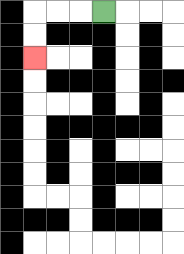{'start': '[4, 0]', 'end': '[1, 2]', 'path_directions': 'L,L,L,D,D', 'path_coordinates': '[[4, 0], [3, 0], [2, 0], [1, 0], [1, 1], [1, 2]]'}